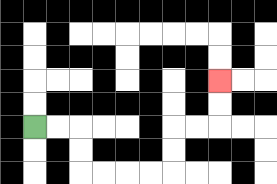{'start': '[1, 5]', 'end': '[9, 3]', 'path_directions': 'R,R,D,D,R,R,R,R,U,U,R,R,U,U', 'path_coordinates': '[[1, 5], [2, 5], [3, 5], [3, 6], [3, 7], [4, 7], [5, 7], [6, 7], [7, 7], [7, 6], [7, 5], [8, 5], [9, 5], [9, 4], [9, 3]]'}